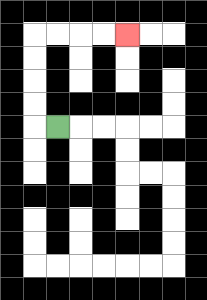{'start': '[2, 5]', 'end': '[5, 1]', 'path_directions': 'L,U,U,U,U,R,R,R,R', 'path_coordinates': '[[2, 5], [1, 5], [1, 4], [1, 3], [1, 2], [1, 1], [2, 1], [3, 1], [4, 1], [5, 1]]'}